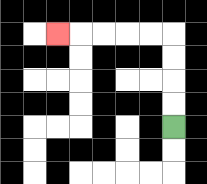{'start': '[7, 5]', 'end': '[2, 1]', 'path_directions': 'U,U,U,U,L,L,L,L,L', 'path_coordinates': '[[7, 5], [7, 4], [7, 3], [7, 2], [7, 1], [6, 1], [5, 1], [4, 1], [3, 1], [2, 1]]'}